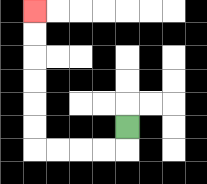{'start': '[5, 5]', 'end': '[1, 0]', 'path_directions': 'D,L,L,L,L,U,U,U,U,U,U', 'path_coordinates': '[[5, 5], [5, 6], [4, 6], [3, 6], [2, 6], [1, 6], [1, 5], [1, 4], [1, 3], [1, 2], [1, 1], [1, 0]]'}